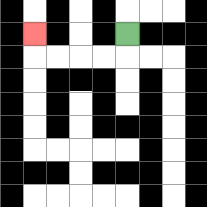{'start': '[5, 1]', 'end': '[1, 1]', 'path_directions': 'D,L,L,L,L,U', 'path_coordinates': '[[5, 1], [5, 2], [4, 2], [3, 2], [2, 2], [1, 2], [1, 1]]'}